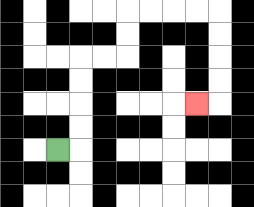{'start': '[2, 6]', 'end': '[8, 4]', 'path_directions': 'R,U,U,U,U,R,R,U,U,R,R,R,R,D,D,D,D,L', 'path_coordinates': '[[2, 6], [3, 6], [3, 5], [3, 4], [3, 3], [3, 2], [4, 2], [5, 2], [5, 1], [5, 0], [6, 0], [7, 0], [8, 0], [9, 0], [9, 1], [9, 2], [9, 3], [9, 4], [8, 4]]'}